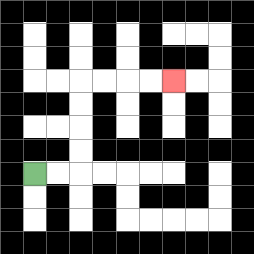{'start': '[1, 7]', 'end': '[7, 3]', 'path_directions': 'R,R,U,U,U,U,R,R,R,R', 'path_coordinates': '[[1, 7], [2, 7], [3, 7], [3, 6], [3, 5], [3, 4], [3, 3], [4, 3], [5, 3], [6, 3], [7, 3]]'}